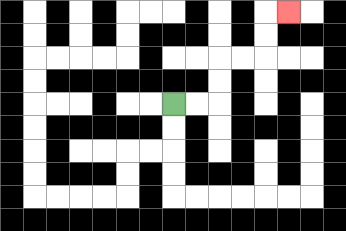{'start': '[7, 4]', 'end': '[12, 0]', 'path_directions': 'R,R,U,U,R,R,U,U,R', 'path_coordinates': '[[7, 4], [8, 4], [9, 4], [9, 3], [9, 2], [10, 2], [11, 2], [11, 1], [11, 0], [12, 0]]'}